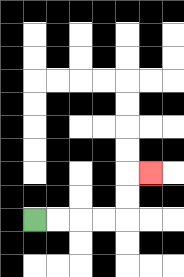{'start': '[1, 9]', 'end': '[6, 7]', 'path_directions': 'R,R,R,R,U,U,R', 'path_coordinates': '[[1, 9], [2, 9], [3, 9], [4, 9], [5, 9], [5, 8], [5, 7], [6, 7]]'}